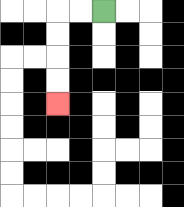{'start': '[4, 0]', 'end': '[2, 4]', 'path_directions': 'L,L,D,D,D,D', 'path_coordinates': '[[4, 0], [3, 0], [2, 0], [2, 1], [2, 2], [2, 3], [2, 4]]'}